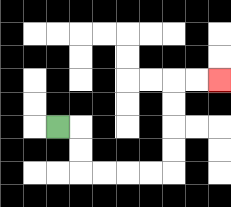{'start': '[2, 5]', 'end': '[9, 3]', 'path_directions': 'R,D,D,R,R,R,R,U,U,U,U,R,R', 'path_coordinates': '[[2, 5], [3, 5], [3, 6], [3, 7], [4, 7], [5, 7], [6, 7], [7, 7], [7, 6], [7, 5], [7, 4], [7, 3], [8, 3], [9, 3]]'}